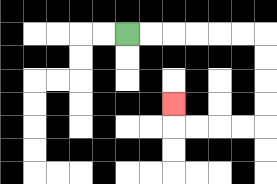{'start': '[5, 1]', 'end': '[7, 4]', 'path_directions': 'R,R,R,R,R,R,D,D,D,D,L,L,L,L,U', 'path_coordinates': '[[5, 1], [6, 1], [7, 1], [8, 1], [9, 1], [10, 1], [11, 1], [11, 2], [11, 3], [11, 4], [11, 5], [10, 5], [9, 5], [8, 5], [7, 5], [7, 4]]'}